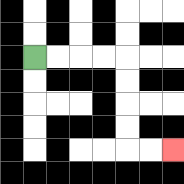{'start': '[1, 2]', 'end': '[7, 6]', 'path_directions': 'R,R,R,R,D,D,D,D,R,R', 'path_coordinates': '[[1, 2], [2, 2], [3, 2], [4, 2], [5, 2], [5, 3], [5, 4], [5, 5], [5, 6], [6, 6], [7, 6]]'}